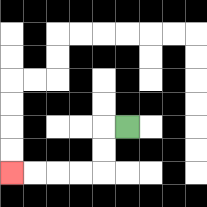{'start': '[5, 5]', 'end': '[0, 7]', 'path_directions': 'L,D,D,L,L,L,L', 'path_coordinates': '[[5, 5], [4, 5], [4, 6], [4, 7], [3, 7], [2, 7], [1, 7], [0, 7]]'}